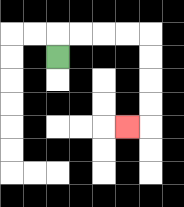{'start': '[2, 2]', 'end': '[5, 5]', 'path_directions': 'U,R,R,R,R,D,D,D,D,L', 'path_coordinates': '[[2, 2], [2, 1], [3, 1], [4, 1], [5, 1], [6, 1], [6, 2], [6, 3], [6, 4], [6, 5], [5, 5]]'}